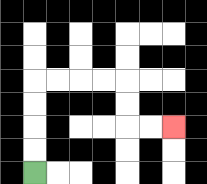{'start': '[1, 7]', 'end': '[7, 5]', 'path_directions': 'U,U,U,U,R,R,R,R,D,D,R,R', 'path_coordinates': '[[1, 7], [1, 6], [1, 5], [1, 4], [1, 3], [2, 3], [3, 3], [4, 3], [5, 3], [5, 4], [5, 5], [6, 5], [7, 5]]'}